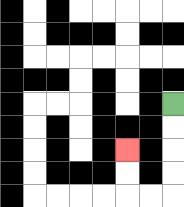{'start': '[7, 4]', 'end': '[5, 6]', 'path_directions': 'D,D,D,D,L,L,U,U', 'path_coordinates': '[[7, 4], [7, 5], [7, 6], [7, 7], [7, 8], [6, 8], [5, 8], [5, 7], [5, 6]]'}